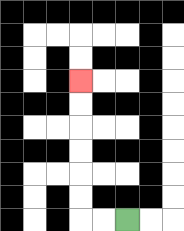{'start': '[5, 9]', 'end': '[3, 3]', 'path_directions': 'L,L,U,U,U,U,U,U', 'path_coordinates': '[[5, 9], [4, 9], [3, 9], [3, 8], [3, 7], [3, 6], [3, 5], [3, 4], [3, 3]]'}